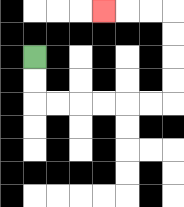{'start': '[1, 2]', 'end': '[4, 0]', 'path_directions': 'D,D,R,R,R,R,R,R,U,U,U,U,L,L,L', 'path_coordinates': '[[1, 2], [1, 3], [1, 4], [2, 4], [3, 4], [4, 4], [5, 4], [6, 4], [7, 4], [7, 3], [7, 2], [7, 1], [7, 0], [6, 0], [5, 0], [4, 0]]'}